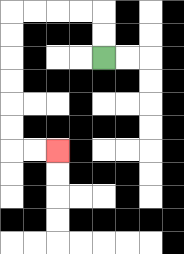{'start': '[4, 2]', 'end': '[2, 6]', 'path_directions': 'U,U,L,L,L,L,D,D,D,D,D,D,R,R', 'path_coordinates': '[[4, 2], [4, 1], [4, 0], [3, 0], [2, 0], [1, 0], [0, 0], [0, 1], [0, 2], [0, 3], [0, 4], [0, 5], [0, 6], [1, 6], [2, 6]]'}